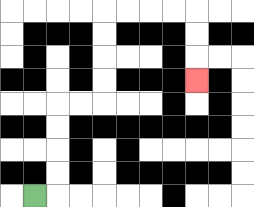{'start': '[1, 8]', 'end': '[8, 3]', 'path_directions': 'R,U,U,U,U,R,R,U,U,U,U,R,R,R,R,D,D,D', 'path_coordinates': '[[1, 8], [2, 8], [2, 7], [2, 6], [2, 5], [2, 4], [3, 4], [4, 4], [4, 3], [4, 2], [4, 1], [4, 0], [5, 0], [6, 0], [7, 0], [8, 0], [8, 1], [8, 2], [8, 3]]'}